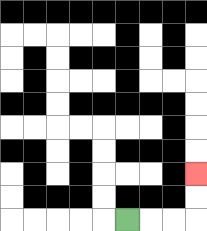{'start': '[5, 9]', 'end': '[8, 7]', 'path_directions': 'R,R,R,U,U', 'path_coordinates': '[[5, 9], [6, 9], [7, 9], [8, 9], [8, 8], [8, 7]]'}